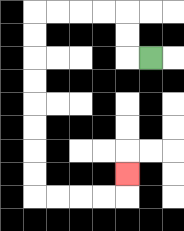{'start': '[6, 2]', 'end': '[5, 7]', 'path_directions': 'L,U,U,L,L,L,L,D,D,D,D,D,D,D,D,R,R,R,R,U', 'path_coordinates': '[[6, 2], [5, 2], [5, 1], [5, 0], [4, 0], [3, 0], [2, 0], [1, 0], [1, 1], [1, 2], [1, 3], [1, 4], [1, 5], [1, 6], [1, 7], [1, 8], [2, 8], [3, 8], [4, 8], [5, 8], [5, 7]]'}